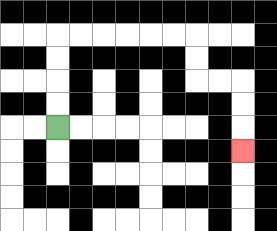{'start': '[2, 5]', 'end': '[10, 6]', 'path_directions': 'U,U,U,U,R,R,R,R,R,R,D,D,R,R,D,D,D', 'path_coordinates': '[[2, 5], [2, 4], [2, 3], [2, 2], [2, 1], [3, 1], [4, 1], [5, 1], [6, 1], [7, 1], [8, 1], [8, 2], [8, 3], [9, 3], [10, 3], [10, 4], [10, 5], [10, 6]]'}